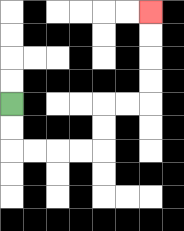{'start': '[0, 4]', 'end': '[6, 0]', 'path_directions': 'D,D,R,R,R,R,U,U,R,R,U,U,U,U', 'path_coordinates': '[[0, 4], [0, 5], [0, 6], [1, 6], [2, 6], [3, 6], [4, 6], [4, 5], [4, 4], [5, 4], [6, 4], [6, 3], [6, 2], [6, 1], [6, 0]]'}